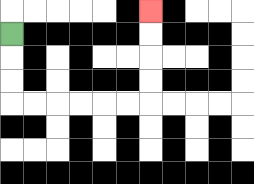{'start': '[0, 1]', 'end': '[6, 0]', 'path_directions': 'D,D,D,R,R,R,R,R,R,U,U,U,U', 'path_coordinates': '[[0, 1], [0, 2], [0, 3], [0, 4], [1, 4], [2, 4], [3, 4], [4, 4], [5, 4], [6, 4], [6, 3], [6, 2], [6, 1], [6, 0]]'}